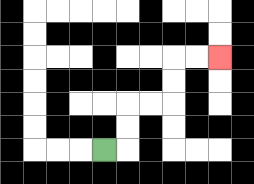{'start': '[4, 6]', 'end': '[9, 2]', 'path_directions': 'R,U,U,R,R,U,U,R,R', 'path_coordinates': '[[4, 6], [5, 6], [5, 5], [5, 4], [6, 4], [7, 4], [7, 3], [7, 2], [8, 2], [9, 2]]'}